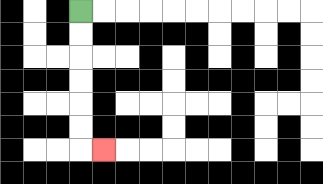{'start': '[3, 0]', 'end': '[4, 6]', 'path_directions': 'D,D,D,D,D,D,R', 'path_coordinates': '[[3, 0], [3, 1], [3, 2], [3, 3], [3, 4], [3, 5], [3, 6], [4, 6]]'}